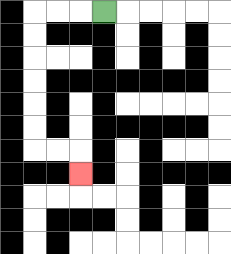{'start': '[4, 0]', 'end': '[3, 7]', 'path_directions': 'L,L,L,D,D,D,D,D,D,R,R,D', 'path_coordinates': '[[4, 0], [3, 0], [2, 0], [1, 0], [1, 1], [1, 2], [1, 3], [1, 4], [1, 5], [1, 6], [2, 6], [3, 6], [3, 7]]'}